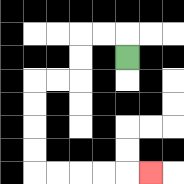{'start': '[5, 2]', 'end': '[6, 7]', 'path_directions': 'U,L,L,D,D,L,L,D,D,D,D,R,R,R,R,R', 'path_coordinates': '[[5, 2], [5, 1], [4, 1], [3, 1], [3, 2], [3, 3], [2, 3], [1, 3], [1, 4], [1, 5], [1, 6], [1, 7], [2, 7], [3, 7], [4, 7], [5, 7], [6, 7]]'}